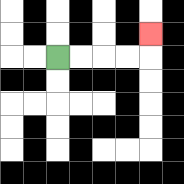{'start': '[2, 2]', 'end': '[6, 1]', 'path_directions': 'R,R,R,R,U', 'path_coordinates': '[[2, 2], [3, 2], [4, 2], [5, 2], [6, 2], [6, 1]]'}